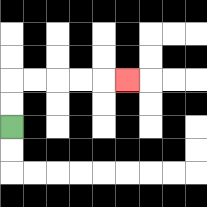{'start': '[0, 5]', 'end': '[5, 3]', 'path_directions': 'U,U,R,R,R,R,R', 'path_coordinates': '[[0, 5], [0, 4], [0, 3], [1, 3], [2, 3], [3, 3], [4, 3], [5, 3]]'}